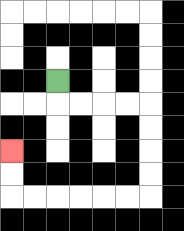{'start': '[2, 3]', 'end': '[0, 6]', 'path_directions': 'D,R,R,R,R,D,D,D,D,L,L,L,L,L,L,U,U', 'path_coordinates': '[[2, 3], [2, 4], [3, 4], [4, 4], [5, 4], [6, 4], [6, 5], [6, 6], [6, 7], [6, 8], [5, 8], [4, 8], [3, 8], [2, 8], [1, 8], [0, 8], [0, 7], [0, 6]]'}